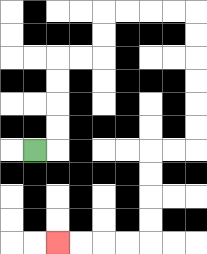{'start': '[1, 6]', 'end': '[2, 10]', 'path_directions': 'R,U,U,U,U,R,R,U,U,R,R,R,R,D,D,D,D,D,D,L,L,D,D,D,D,L,L,L,L', 'path_coordinates': '[[1, 6], [2, 6], [2, 5], [2, 4], [2, 3], [2, 2], [3, 2], [4, 2], [4, 1], [4, 0], [5, 0], [6, 0], [7, 0], [8, 0], [8, 1], [8, 2], [8, 3], [8, 4], [8, 5], [8, 6], [7, 6], [6, 6], [6, 7], [6, 8], [6, 9], [6, 10], [5, 10], [4, 10], [3, 10], [2, 10]]'}